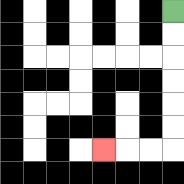{'start': '[7, 0]', 'end': '[4, 6]', 'path_directions': 'D,D,D,D,D,D,L,L,L', 'path_coordinates': '[[7, 0], [7, 1], [7, 2], [7, 3], [7, 4], [7, 5], [7, 6], [6, 6], [5, 6], [4, 6]]'}